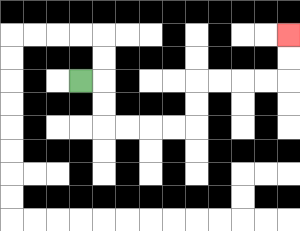{'start': '[3, 3]', 'end': '[12, 1]', 'path_directions': 'R,D,D,R,R,R,R,U,U,R,R,R,R,U,U', 'path_coordinates': '[[3, 3], [4, 3], [4, 4], [4, 5], [5, 5], [6, 5], [7, 5], [8, 5], [8, 4], [8, 3], [9, 3], [10, 3], [11, 3], [12, 3], [12, 2], [12, 1]]'}